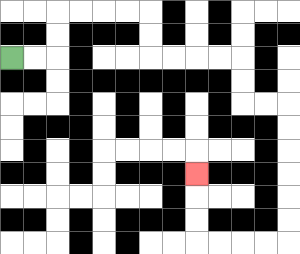{'start': '[0, 2]', 'end': '[8, 7]', 'path_directions': 'R,R,U,U,R,R,R,R,D,D,R,R,R,R,D,D,R,R,D,D,D,D,D,D,L,L,L,L,U,U,U', 'path_coordinates': '[[0, 2], [1, 2], [2, 2], [2, 1], [2, 0], [3, 0], [4, 0], [5, 0], [6, 0], [6, 1], [6, 2], [7, 2], [8, 2], [9, 2], [10, 2], [10, 3], [10, 4], [11, 4], [12, 4], [12, 5], [12, 6], [12, 7], [12, 8], [12, 9], [12, 10], [11, 10], [10, 10], [9, 10], [8, 10], [8, 9], [8, 8], [8, 7]]'}